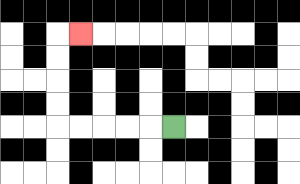{'start': '[7, 5]', 'end': '[3, 1]', 'path_directions': 'L,L,L,L,L,U,U,U,U,R', 'path_coordinates': '[[7, 5], [6, 5], [5, 5], [4, 5], [3, 5], [2, 5], [2, 4], [2, 3], [2, 2], [2, 1], [3, 1]]'}